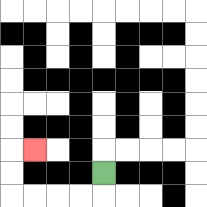{'start': '[4, 7]', 'end': '[1, 6]', 'path_directions': 'D,L,L,L,L,U,U,R', 'path_coordinates': '[[4, 7], [4, 8], [3, 8], [2, 8], [1, 8], [0, 8], [0, 7], [0, 6], [1, 6]]'}